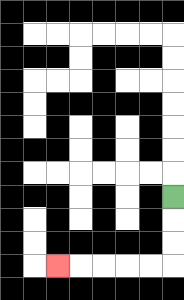{'start': '[7, 8]', 'end': '[2, 11]', 'path_directions': 'D,D,D,L,L,L,L,L', 'path_coordinates': '[[7, 8], [7, 9], [7, 10], [7, 11], [6, 11], [5, 11], [4, 11], [3, 11], [2, 11]]'}